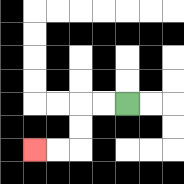{'start': '[5, 4]', 'end': '[1, 6]', 'path_directions': 'L,L,D,D,L,L', 'path_coordinates': '[[5, 4], [4, 4], [3, 4], [3, 5], [3, 6], [2, 6], [1, 6]]'}